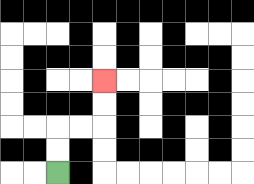{'start': '[2, 7]', 'end': '[4, 3]', 'path_directions': 'U,U,R,R,U,U', 'path_coordinates': '[[2, 7], [2, 6], [2, 5], [3, 5], [4, 5], [4, 4], [4, 3]]'}